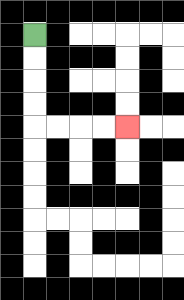{'start': '[1, 1]', 'end': '[5, 5]', 'path_directions': 'D,D,D,D,R,R,R,R', 'path_coordinates': '[[1, 1], [1, 2], [1, 3], [1, 4], [1, 5], [2, 5], [3, 5], [4, 5], [5, 5]]'}